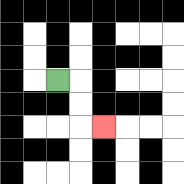{'start': '[2, 3]', 'end': '[4, 5]', 'path_directions': 'R,D,D,R', 'path_coordinates': '[[2, 3], [3, 3], [3, 4], [3, 5], [4, 5]]'}